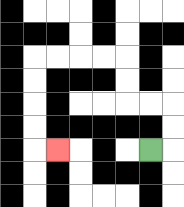{'start': '[6, 6]', 'end': '[2, 6]', 'path_directions': 'R,U,U,L,L,U,U,L,L,L,L,D,D,D,D,R', 'path_coordinates': '[[6, 6], [7, 6], [7, 5], [7, 4], [6, 4], [5, 4], [5, 3], [5, 2], [4, 2], [3, 2], [2, 2], [1, 2], [1, 3], [1, 4], [1, 5], [1, 6], [2, 6]]'}